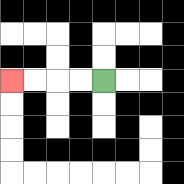{'start': '[4, 3]', 'end': '[0, 3]', 'path_directions': 'L,L,L,L', 'path_coordinates': '[[4, 3], [3, 3], [2, 3], [1, 3], [0, 3]]'}